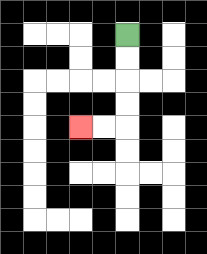{'start': '[5, 1]', 'end': '[3, 5]', 'path_directions': 'D,D,D,D,L,L', 'path_coordinates': '[[5, 1], [5, 2], [5, 3], [5, 4], [5, 5], [4, 5], [3, 5]]'}